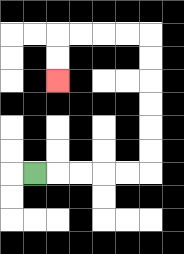{'start': '[1, 7]', 'end': '[2, 3]', 'path_directions': 'R,R,R,R,R,U,U,U,U,U,U,L,L,L,L,D,D', 'path_coordinates': '[[1, 7], [2, 7], [3, 7], [4, 7], [5, 7], [6, 7], [6, 6], [6, 5], [6, 4], [6, 3], [6, 2], [6, 1], [5, 1], [4, 1], [3, 1], [2, 1], [2, 2], [2, 3]]'}